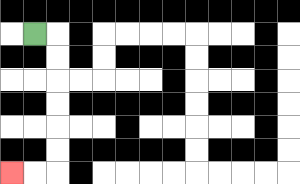{'start': '[1, 1]', 'end': '[0, 7]', 'path_directions': 'R,D,D,D,D,D,D,L,L', 'path_coordinates': '[[1, 1], [2, 1], [2, 2], [2, 3], [2, 4], [2, 5], [2, 6], [2, 7], [1, 7], [0, 7]]'}